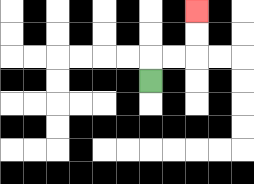{'start': '[6, 3]', 'end': '[8, 0]', 'path_directions': 'U,R,R,U,U', 'path_coordinates': '[[6, 3], [6, 2], [7, 2], [8, 2], [8, 1], [8, 0]]'}